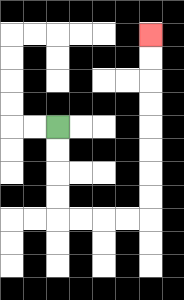{'start': '[2, 5]', 'end': '[6, 1]', 'path_directions': 'D,D,D,D,R,R,R,R,U,U,U,U,U,U,U,U', 'path_coordinates': '[[2, 5], [2, 6], [2, 7], [2, 8], [2, 9], [3, 9], [4, 9], [5, 9], [6, 9], [6, 8], [6, 7], [6, 6], [6, 5], [6, 4], [6, 3], [6, 2], [6, 1]]'}